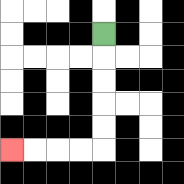{'start': '[4, 1]', 'end': '[0, 6]', 'path_directions': 'D,D,D,D,D,L,L,L,L', 'path_coordinates': '[[4, 1], [4, 2], [4, 3], [4, 4], [4, 5], [4, 6], [3, 6], [2, 6], [1, 6], [0, 6]]'}